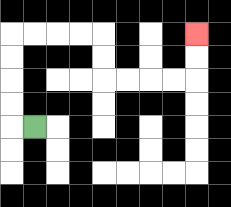{'start': '[1, 5]', 'end': '[8, 1]', 'path_directions': 'L,U,U,U,U,R,R,R,R,D,D,R,R,R,R,U,U', 'path_coordinates': '[[1, 5], [0, 5], [0, 4], [0, 3], [0, 2], [0, 1], [1, 1], [2, 1], [3, 1], [4, 1], [4, 2], [4, 3], [5, 3], [6, 3], [7, 3], [8, 3], [8, 2], [8, 1]]'}